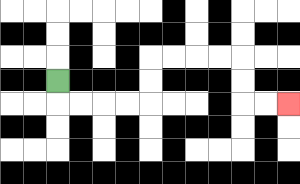{'start': '[2, 3]', 'end': '[12, 4]', 'path_directions': 'D,R,R,R,R,U,U,R,R,R,R,D,D,R,R', 'path_coordinates': '[[2, 3], [2, 4], [3, 4], [4, 4], [5, 4], [6, 4], [6, 3], [6, 2], [7, 2], [8, 2], [9, 2], [10, 2], [10, 3], [10, 4], [11, 4], [12, 4]]'}